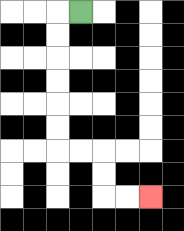{'start': '[3, 0]', 'end': '[6, 8]', 'path_directions': 'L,D,D,D,D,D,D,R,R,D,D,R,R', 'path_coordinates': '[[3, 0], [2, 0], [2, 1], [2, 2], [2, 3], [2, 4], [2, 5], [2, 6], [3, 6], [4, 6], [4, 7], [4, 8], [5, 8], [6, 8]]'}